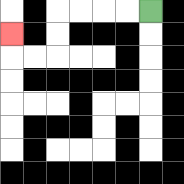{'start': '[6, 0]', 'end': '[0, 1]', 'path_directions': 'L,L,L,L,D,D,L,L,U', 'path_coordinates': '[[6, 0], [5, 0], [4, 0], [3, 0], [2, 0], [2, 1], [2, 2], [1, 2], [0, 2], [0, 1]]'}